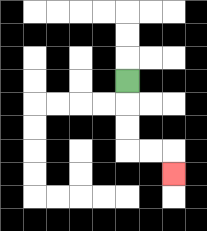{'start': '[5, 3]', 'end': '[7, 7]', 'path_directions': 'D,D,D,R,R,D', 'path_coordinates': '[[5, 3], [5, 4], [5, 5], [5, 6], [6, 6], [7, 6], [7, 7]]'}